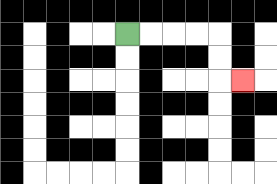{'start': '[5, 1]', 'end': '[10, 3]', 'path_directions': 'R,R,R,R,D,D,R', 'path_coordinates': '[[5, 1], [6, 1], [7, 1], [8, 1], [9, 1], [9, 2], [9, 3], [10, 3]]'}